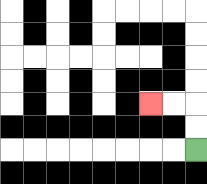{'start': '[8, 6]', 'end': '[6, 4]', 'path_directions': 'U,U,L,L', 'path_coordinates': '[[8, 6], [8, 5], [8, 4], [7, 4], [6, 4]]'}